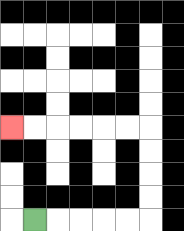{'start': '[1, 9]', 'end': '[0, 5]', 'path_directions': 'R,R,R,R,R,U,U,U,U,L,L,L,L,L,L', 'path_coordinates': '[[1, 9], [2, 9], [3, 9], [4, 9], [5, 9], [6, 9], [6, 8], [6, 7], [6, 6], [6, 5], [5, 5], [4, 5], [3, 5], [2, 5], [1, 5], [0, 5]]'}